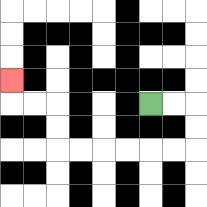{'start': '[6, 4]', 'end': '[0, 3]', 'path_directions': 'R,R,D,D,L,L,L,L,L,L,U,U,L,L,U', 'path_coordinates': '[[6, 4], [7, 4], [8, 4], [8, 5], [8, 6], [7, 6], [6, 6], [5, 6], [4, 6], [3, 6], [2, 6], [2, 5], [2, 4], [1, 4], [0, 4], [0, 3]]'}